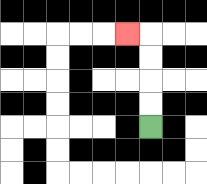{'start': '[6, 5]', 'end': '[5, 1]', 'path_directions': 'U,U,U,U,L', 'path_coordinates': '[[6, 5], [6, 4], [6, 3], [6, 2], [6, 1], [5, 1]]'}